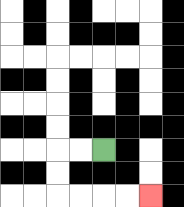{'start': '[4, 6]', 'end': '[6, 8]', 'path_directions': 'L,L,D,D,R,R,R,R', 'path_coordinates': '[[4, 6], [3, 6], [2, 6], [2, 7], [2, 8], [3, 8], [4, 8], [5, 8], [6, 8]]'}